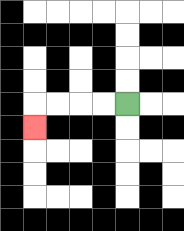{'start': '[5, 4]', 'end': '[1, 5]', 'path_directions': 'L,L,L,L,D', 'path_coordinates': '[[5, 4], [4, 4], [3, 4], [2, 4], [1, 4], [1, 5]]'}